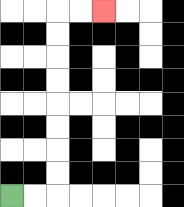{'start': '[0, 8]', 'end': '[4, 0]', 'path_directions': 'R,R,U,U,U,U,U,U,U,U,R,R', 'path_coordinates': '[[0, 8], [1, 8], [2, 8], [2, 7], [2, 6], [2, 5], [2, 4], [2, 3], [2, 2], [2, 1], [2, 0], [3, 0], [4, 0]]'}